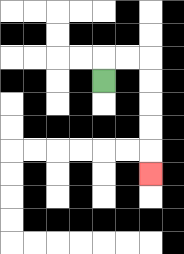{'start': '[4, 3]', 'end': '[6, 7]', 'path_directions': 'U,R,R,D,D,D,D,D', 'path_coordinates': '[[4, 3], [4, 2], [5, 2], [6, 2], [6, 3], [6, 4], [6, 5], [6, 6], [6, 7]]'}